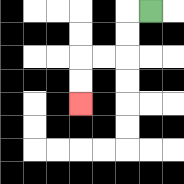{'start': '[6, 0]', 'end': '[3, 4]', 'path_directions': 'L,D,D,L,L,D,D', 'path_coordinates': '[[6, 0], [5, 0], [5, 1], [5, 2], [4, 2], [3, 2], [3, 3], [3, 4]]'}